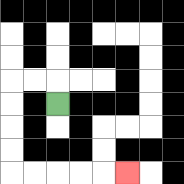{'start': '[2, 4]', 'end': '[5, 7]', 'path_directions': 'U,L,L,D,D,D,D,R,R,R,R,R', 'path_coordinates': '[[2, 4], [2, 3], [1, 3], [0, 3], [0, 4], [0, 5], [0, 6], [0, 7], [1, 7], [2, 7], [3, 7], [4, 7], [5, 7]]'}